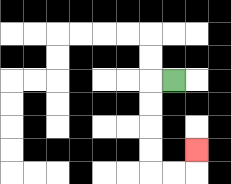{'start': '[7, 3]', 'end': '[8, 6]', 'path_directions': 'L,D,D,D,D,R,R,U', 'path_coordinates': '[[7, 3], [6, 3], [6, 4], [6, 5], [6, 6], [6, 7], [7, 7], [8, 7], [8, 6]]'}